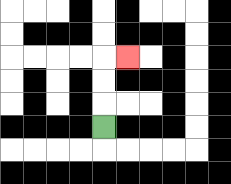{'start': '[4, 5]', 'end': '[5, 2]', 'path_directions': 'U,U,U,R', 'path_coordinates': '[[4, 5], [4, 4], [4, 3], [4, 2], [5, 2]]'}